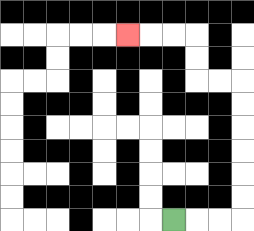{'start': '[7, 9]', 'end': '[5, 1]', 'path_directions': 'R,R,R,U,U,U,U,U,U,L,L,U,U,L,L,L', 'path_coordinates': '[[7, 9], [8, 9], [9, 9], [10, 9], [10, 8], [10, 7], [10, 6], [10, 5], [10, 4], [10, 3], [9, 3], [8, 3], [8, 2], [8, 1], [7, 1], [6, 1], [5, 1]]'}